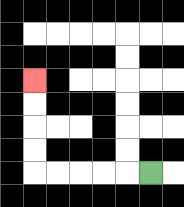{'start': '[6, 7]', 'end': '[1, 3]', 'path_directions': 'L,L,L,L,L,U,U,U,U', 'path_coordinates': '[[6, 7], [5, 7], [4, 7], [3, 7], [2, 7], [1, 7], [1, 6], [1, 5], [1, 4], [1, 3]]'}